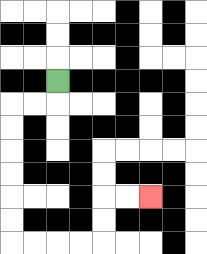{'start': '[2, 3]', 'end': '[6, 8]', 'path_directions': 'D,L,L,D,D,D,D,D,D,R,R,R,R,U,U,R,R', 'path_coordinates': '[[2, 3], [2, 4], [1, 4], [0, 4], [0, 5], [0, 6], [0, 7], [0, 8], [0, 9], [0, 10], [1, 10], [2, 10], [3, 10], [4, 10], [4, 9], [4, 8], [5, 8], [6, 8]]'}